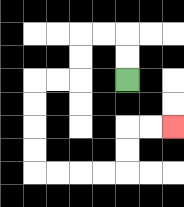{'start': '[5, 3]', 'end': '[7, 5]', 'path_directions': 'U,U,L,L,D,D,L,L,D,D,D,D,R,R,R,R,U,U,R,R', 'path_coordinates': '[[5, 3], [5, 2], [5, 1], [4, 1], [3, 1], [3, 2], [3, 3], [2, 3], [1, 3], [1, 4], [1, 5], [1, 6], [1, 7], [2, 7], [3, 7], [4, 7], [5, 7], [5, 6], [5, 5], [6, 5], [7, 5]]'}